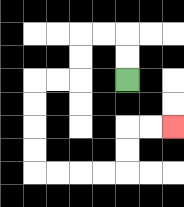{'start': '[5, 3]', 'end': '[7, 5]', 'path_directions': 'U,U,L,L,D,D,L,L,D,D,D,D,R,R,R,R,U,U,R,R', 'path_coordinates': '[[5, 3], [5, 2], [5, 1], [4, 1], [3, 1], [3, 2], [3, 3], [2, 3], [1, 3], [1, 4], [1, 5], [1, 6], [1, 7], [2, 7], [3, 7], [4, 7], [5, 7], [5, 6], [5, 5], [6, 5], [7, 5]]'}